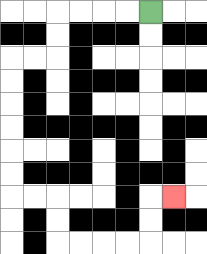{'start': '[6, 0]', 'end': '[7, 8]', 'path_directions': 'L,L,L,L,D,D,L,L,D,D,D,D,D,D,R,R,D,D,R,R,R,R,U,U,R', 'path_coordinates': '[[6, 0], [5, 0], [4, 0], [3, 0], [2, 0], [2, 1], [2, 2], [1, 2], [0, 2], [0, 3], [0, 4], [0, 5], [0, 6], [0, 7], [0, 8], [1, 8], [2, 8], [2, 9], [2, 10], [3, 10], [4, 10], [5, 10], [6, 10], [6, 9], [6, 8], [7, 8]]'}